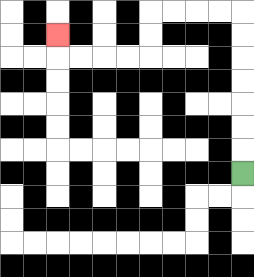{'start': '[10, 7]', 'end': '[2, 1]', 'path_directions': 'U,U,U,U,U,U,U,L,L,L,L,D,D,L,L,L,L,U', 'path_coordinates': '[[10, 7], [10, 6], [10, 5], [10, 4], [10, 3], [10, 2], [10, 1], [10, 0], [9, 0], [8, 0], [7, 0], [6, 0], [6, 1], [6, 2], [5, 2], [4, 2], [3, 2], [2, 2], [2, 1]]'}